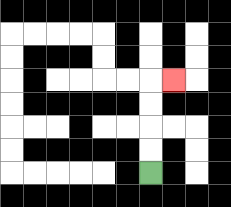{'start': '[6, 7]', 'end': '[7, 3]', 'path_directions': 'U,U,U,U,R', 'path_coordinates': '[[6, 7], [6, 6], [6, 5], [6, 4], [6, 3], [7, 3]]'}